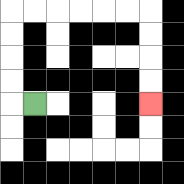{'start': '[1, 4]', 'end': '[6, 4]', 'path_directions': 'L,U,U,U,U,R,R,R,R,R,R,D,D,D,D', 'path_coordinates': '[[1, 4], [0, 4], [0, 3], [0, 2], [0, 1], [0, 0], [1, 0], [2, 0], [3, 0], [4, 0], [5, 0], [6, 0], [6, 1], [6, 2], [6, 3], [6, 4]]'}